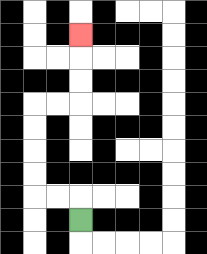{'start': '[3, 9]', 'end': '[3, 1]', 'path_directions': 'U,L,L,U,U,U,U,R,R,U,U,U', 'path_coordinates': '[[3, 9], [3, 8], [2, 8], [1, 8], [1, 7], [1, 6], [1, 5], [1, 4], [2, 4], [3, 4], [3, 3], [3, 2], [3, 1]]'}